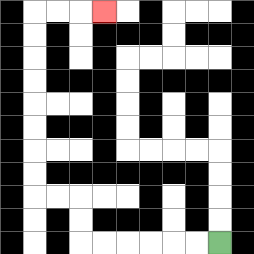{'start': '[9, 10]', 'end': '[4, 0]', 'path_directions': 'L,L,L,L,L,L,U,U,L,L,U,U,U,U,U,U,U,U,R,R,R', 'path_coordinates': '[[9, 10], [8, 10], [7, 10], [6, 10], [5, 10], [4, 10], [3, 10], [3, 9], [3, 8], [2, 8], [1, 8], [1, 7], [1, 6], [1, 5], [1, 4], [1, 3], [1, 2], [1, 1], [1, 0], [2, 0], [3, 0], [4, 0]]'}